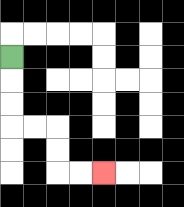{'start': '[0, 2]', 'end': '[4, 7]', 'path_directions': 'D,D,D,R,R,D,D,R,R', 'path_coordinates': '[[0, 2], [0, 3], [0, 4], [0, 5], [1, 5], [2, 5], [2, 6], [2, 7], [3, 7], [4, 7]]'}